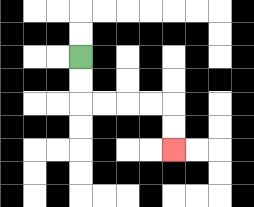{'start': '[3, 2]', 'end': '[7, 6]', 'path_directions': 'D,D,R,R,R,R,D,D', 'path_coordinates': '[[3, 2], [3, 3], [3, 4], [4, 4], [5, 4], [6, 4], [7, 4], [7, 5], [7, 6]]'}